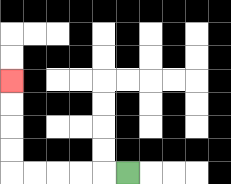{'start': '[5, 7]', 'end': '[0, 3]', 'path_directions': 'L,L,L,L,L,U,U,U,U', 'path_coordinates': '[[5, 7], [4, 7], [3, 7], [2, 7], [1, 7], [0, 7], [0, 6], [0, 5], [0, 4], [0, 3]]'}